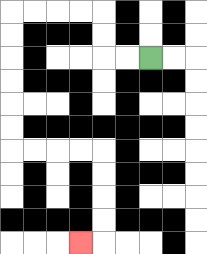{'start': '[6, 2]', 'end': '[3, 10]', 'path_directions': 'L,L,U,U,L,L,L,L,D,D,D,D,D,D,R,R,R,R,D,D,D,D,L', 'path_coordinates': '[[6, 2], [5, 2], [4, 2], [4, 1], [4, 0], [3, 0], [2, 0], [1, 0], [0, 0], [0, 1], [0, 2], [0, 3], [0, 4], [0, 5], [0, 6], [1, 6], [2, 6], [3, 6], [4, 6], [4, 7], [4, 8], [4, 9], [4, 10], [3, 10]]'}